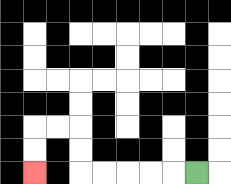{'start': '[8, 7]', 'end': '[1, 7]', 'path_directions': 'L,L,L,L,L,U,U,L,L,D,D', 'path_coordinates': '[[8, 7], [7, 7], [6, 7], [5, 7], [4, 7], [3, 7], [3, 6], [3, 5], [2, 5], [1, 5], [1, 6], [1, 7]]'}